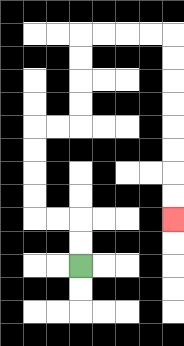{'start': '[3, 11]', 'end': '[7, 9]', 'path_directions': 'U,U,L,L,U,U,U,U,R,R,U,U,U,U,R,R,R,R,D,D,D,D,D,D,D,D', 'path_coordinates': '[[3, 11], [3, 10], [3, 9], [2, 9], [1, 9], [1, 8], [1, 7], [1, 6], [1, 5], [2, 5], [3, 5], [3, 4], [3, 3], [3, 2], [3, 1], [4, 1], [5, 1], [6, 1], [7, 1], [7, 2], [7, 3], [7, 4], [7, 5], [7, 6], [7, 7], [7, 8], [7, 9]]'}